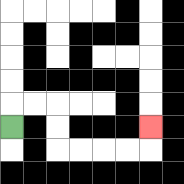{'start': '[0, 5]', 'end': '[6, 5]', 'path_directions': 'U,R,R,D,D,R,R,R,R,U', 'path_coordinates': '[[0, 5], [0, 4], [1, 4], [2, 4], [2, 5], [2, 6], [3, 6], [4, 6], [5, 6], [6, 6], [6, 5]]'}